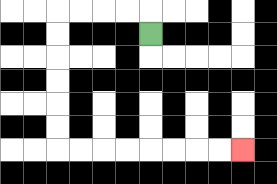{'start': '[6, 1]', 'end': '[10, 6]', 'path_directions': 'U,L,L,L,L,D,D,D,D,D,D,R,R,R,R,R,R,R,R', 'path_coordinates': '[[6, 1], [6, 0], [5, 0], [4, 0], [3, 0], [2, 0], [2, 1], [2, 2], [2, 3], [2, 4], [2, 5], [2, 6], [3, 6], [4, 6], [5, 6], [6, 6], [7, 6], [8, 6], [9, 6], [10, 6]]'}